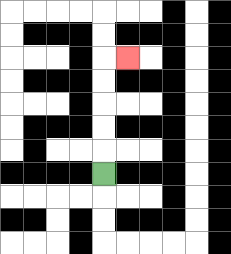{'start': '[4, 7]', 'end': '[5, 2]', 'path_directions': 'U,U,U,U,U,R', 'path_coordinates': '[[4, 7], [4, 6], [4, 5], [4, 4], [4, 3], [4, 2], [5, 2]]'}